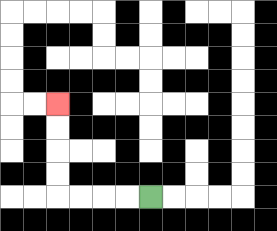{'start': '[6, 8]', 'end': '[2, 4]', 'path_directions': 'L,L,L,L,U,U,U,U', 'path_coordinates': '[[6, 8], [5, 8], [4, 8], [3, 8], [2, 8], [2, 7], [2, 6], [2, 5], [2, 4]]'}